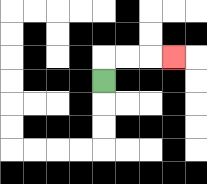{'start': '[4, 3]', 'end': '[7, 2]', 'path_directions': 'U,R,R,R', 'path_coordinates': '[[4, 3], [4, 2], [5, 2], [6, 2], [7, 2]]'}